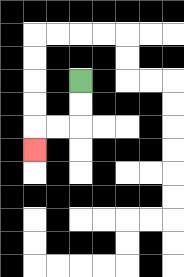{'start': '[3, 3]', 'end': '[1, 6]', 'path_directions': 'D,D,L,L,D', 'path_coordinates': '[[3, 3], [3, 4], [3, 5], [2, 5], [1, 5], [1, 6]]'}